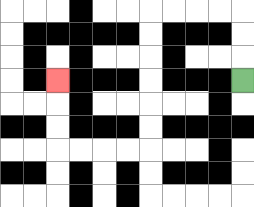{'start': '[10, 3]', 'end': '[2, 3]', 'path_directions': 'U,U,U,L,L,L,L,D,D,D,D,D,D,L,L,L,L,U,U,U', 'path_coordinates': '[[10, 3], [10, 2], [10, 1], [10, 0], [9, 0], [8, 0], [7, 0], [6, 0], [6, 1], [6, 2], [6, 3], [6, 4], [6, 5], [6, 6], [5, 6], [4, 6], [3, 6], [2, 6], [2, 5], [2, 4], [2, 3]]'}